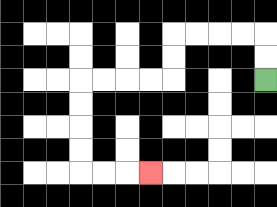{'start': '[11, 3]', 'end': '[6, 7]', 'path_directions': 'U,U,L,L,L,L,D,D,L,L,L,L,D,D,D,D,R,R,R', 'path_coordinates': '[[11, 3], [11, 2], [11, 1], [10, 1], [9, 1], [8, 1], [7, 1], [7, 2], [7, 3], [6, 3], [5, 3], [4, 3], [3, 3], [3, 4], [3, 5], [3, 6], [3, 7], [4, 7], [5, 7], [6, 7]]'}